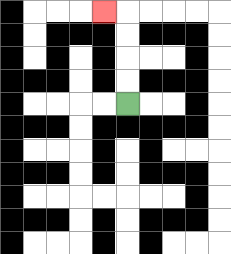{'start': '[5, 4]', 'end': '[4, 0]', 'path_directions': 'U,U,U,U,L', 'path_coordinates': '[[5, 4], [5, 3], [5, 2], [5, 1], [5, 0], [4, 0]]'}